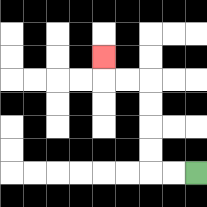{'start': '[8, 7]', 'end': '[4, 2]', 'path_directions': 'L,L,U,U,U,U,L,L,U', 'path_coordinates': '[[8, 7], [7, 7], [6, 7], [6, 6], [6, 5], [6, 4], [6, 3], [5, 3], [4, 3], [4, 2]]'}